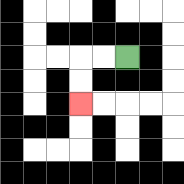{'start': '[5, 2]', 'end': '[3, 4]', 'path_directions': 'L,L,D,D', 'path_coordinates': '[[5, 2], [4, 2], [3, 2], [3, 3], [3, 4]]'}